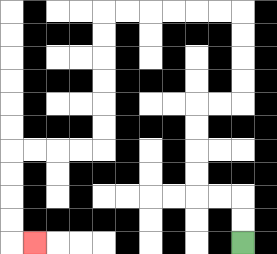{'start': '[10, 10]', 'end': '[1, 10]', 'path_directions': 'U,U,L,L,U,U,U,U,R,R,U,U,U,U,L,L,L,L,L,L,D,D,D,D,D,D,L,L,L,L,D,D,D,D,R', 'path_coordinates': '[[10, 10], [10, 9], [10, 8], [9, 8], [8, 8], [8, 7], [8, 6], [8, 5], [8, 4], [9, 4], [10, 4], [10, 3], [10, 2], [10, 1], [10, 0], [9, 0], [8, 0], [7, 0], [6, 0], [5, 0], [4, 0], [4, 1], [4, 2], [4, 3], [4, 4], [4, 5], [4, 6], [3, 6], [2, 6], [1, 6], [0, 6], [0, 7], [0, 8], [0, 9], [0, 10], [1, 10]]'}